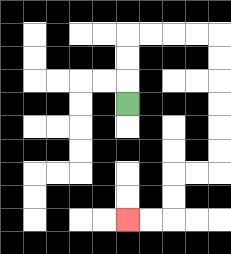{'start': '[5, 4]', 'end': '[5, 9]', 'path_directions': 'U,U,U,R,R,R,R,D,D,D,D,D,D,L,L,D,D,L,L', 'path_coordinates': '[[5, 4], [5, 3], [5, 2], [5, 1], [6, 1], [7, 1], [8, 1], [9, 1], [9, 2], [9, 3], [9, 4], [9, 5], [9, 6], [9, 7], [8, 7], [7, 7], [7, 8], [7, 9], [6, 9], [5, 9]]'}